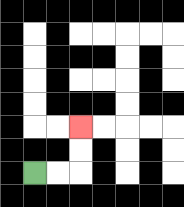{'start': '[1, 7]', 'end': '[3, 5]', 'path_directions': 'R,R,U,U', 'path_coordinates': '[[1, 7], [2, 7], [3, 7], [3, 6], [3, 5]]'}